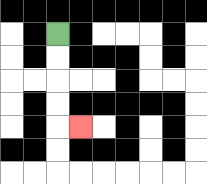{'start': '[2, 1]', 'end': '[3, 5]', 'path_directions': 'D,D,D,D,R', 'path_coordinates': '[[2, 1], [2, 2], [2, 3], [2, 4], [2, 5], [3, 5]]'}